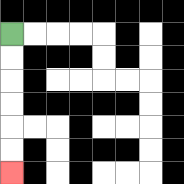{'start': '[0, 1]', 'end': '[0, 7]', 'path_directions': 'D,D,D,D,D,D', 'path_coordinates': '[[0, 1], [0, 2], [0, 3], [0, 4], [0, 5], [0, 6], [0, 7]]'}